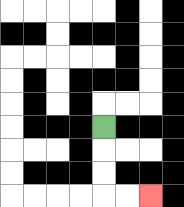{'start': '[4, 5]', 'end': '[6, 8]', 'path_directions': 'D,D,D,R,R', 'path_coordinates': '[[4, 5], [4, 6], [4, 7], [4, 8], [5, 8], [6, 8]]'}